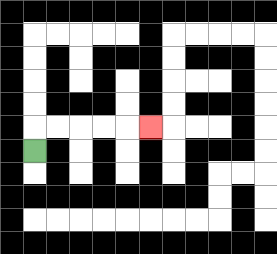{'start': '[1, 6]', 'end': '[6, 5]', 'path_directions': 'U,R,R,R,R,R', 'path_coordinates': '[[1, 6], [1, 5], [2, 5], [3, 5], [4, 5], [5, 5], [6, 5]]'}